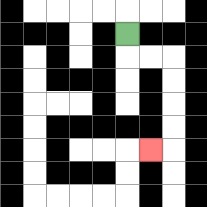{'start': '[5, 1]', 'end': '[6, 6]', 'path_directions': 'D,R,R,D,D,D,D,L', 'path_coordinates': '[[5, 1], [5, 2], [6, 2], [7, 2], [7, 3], [7, 4], [7, 5], [7, 6], [6, 6]]'}